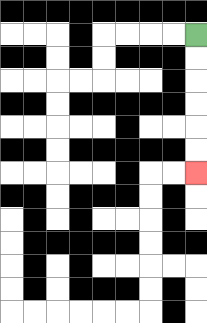{'start': '[8, 1]', 'end': '[8, 7]', 'path_directions': 'D,D,D,D,D,D', 'path_coordinates': '[[8, 1], [8, 2], [8, 3], [8, 4], [8, 5], [8, 6], [8, 7]]'}